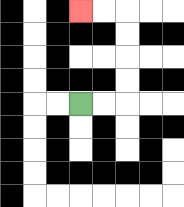{'start': '[3, 4]', 'end': '[3, 0]', 'path_directions': 'R,R,U,U,U,U,L,L', 'path_coordinates': '[[3, 4], [4, 4], [5, 4], [5, 3], [5, 2], [5, 1], [5, 0], [4, 0], [3, 0]]'}